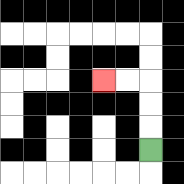{'start': '[6, 6]', 'end': '[4, 3]', 'path_directions': 'U,U,U,L,L', 'path_coordinates': '[[6, 6], [6, 5], [6, 4], [6, 3], [5, 3], [4, 3]]'}